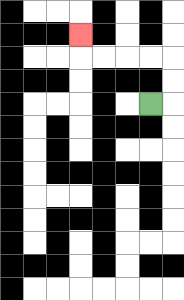{'start': '[6, 4]', 'end': '[3, 1]', 'path_directions': 'R,U,U,L,L,L,L,U', 'path_coordinates': '[[6, 4], [7, 4], [7, 3], [7, 2], [6, 2], [5, 2], [4, 2], [3, 2], [3, 1]]'}